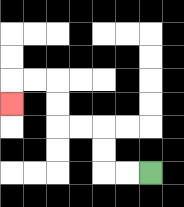{'start': '[6, 7]', 'end': '[0, 4]', 'path_directions': 'L,L,U,U,L,L,U,U,L,L,D', 'path_coordinates': '[[6, 7], [5, 7], [4, 7], [4, 6], [4, 5], [3, 5], [2, 5], [2, 4], [2, 3], [1, 3], [0, 3], [0, 4]]'}